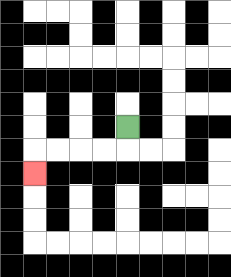{'start': '[5, 5]', 'end': '[1, 7]', 'path_directions': 'D,L,L,L,L,D', 'path_coordinates': '[[5, 5], [5, 6], [4, 6], [3, 6], [2, 6], [1, 6], [1, 7]]'}